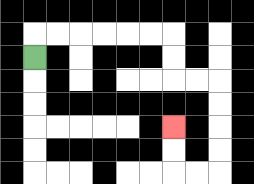{'start': '[1, 2]', 'end': '[7, 5]', 'path_directions': 'U,R,R,R,R,R,R,D,D,R,R,D,D,D,D,L,L,U,U', 'path_coordinates': '[[1, 2], [1, 1], [2, 1], [3, 1], [4, 1], [5, 1], [6, 1], [7, 1], [7, 2], [7, 3], [8, 3], [9, 3], [9, 4], [9, 5], [9, 6], [9, 7], [8, 7], [7, 7], [7, 6], [7, 5]]'}